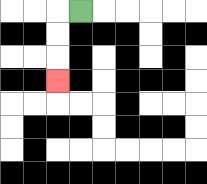{'start': '[3, 0]', 'end': '[2, 3]', 'path_directions': 'L,D,D,D', 'path_coordinates': '[[3, 0], [2, 0], [2, 1], [2, 2], [2, 3]]'}